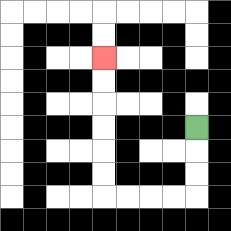{'start': '[8, 5]', 'end': '[4, 2]', 'path_directions': 'D,D,D,L,L,L,L,U,U,U,U,U,U', 'path_coordinates': '[[8, 5], [8, 6], [8, 7], [8, 8], [7, 8], [6, 8], [5, 8], [4, 8], [4, 7], [4, 6], [4, 5], [4, 4], [4, 3], [4, 2]]'}